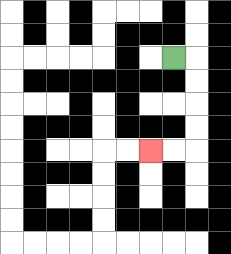{'start': '[7, 2]', 'end': '[6, 6]', 'path_directions': 'R,D,D,D,D,L,L', 'path_coordinates': '[[7, 2], [8, 2], [8, 3], [8, 4], [8, 5], [8, 6], [7, 6], [6, 6]]'}